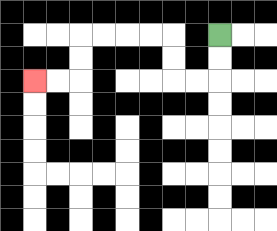{'start': '[9, 1]', 'end': '[1, 3]', 'path_directions': 'D,D,L,L,U,U,L,L,L,L,D,D,L,L', 'path_coordinates': '[[9, 1], [9, 2], [9, 3], [8, 3], [7, 3], [7, 2], [7, 1], [6, 1], [5, 1], [4, 1], [3, 1], [3, 2], [3, 3], [2, 3], [1, 3]]'}